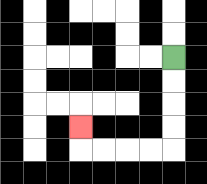{'start': '[7, 2]', 'end': '[3, 5]', 'path_directions': 'D,D,D,D,L,L,L,L,U', 'path_coordinates': '[[7, 2], [7, 3], [7, 4], [7, 5], [7, 6], [6, 6], [5, 6], [4, 6], [3, 6], [3, 5]]'}